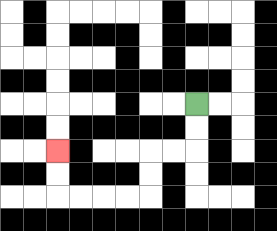{'start': '[8, 4]', 'end': '[2, 6]', 'path_directions': 'D,D,L,L,D,D,L,L,L,L,U,U', 'path_coordinates': '[[8, 4], [8, 5], [8, 6], [7, 6], [6, 6], [6, 7], [6, 8], [5, 8], [4, 8], [3, 8], [2, 8], [2, 7], [2, 6]]'}